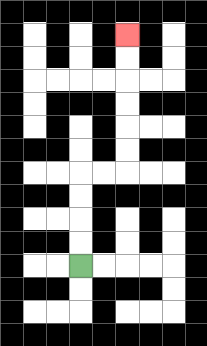{'start': '[3, 11]', 'end': '[5, 1]', 'path_directions': 'U,U,U,U,R,R,U,U,U,U,U,U', 'path_coordinates': '[[3, 11], [3, 10], [3, 9], [3, 8], [3, 7], [4, 7], [5, 7], [5, 6], [5, 5], [5, 4], [5, 3], [5, 2], [5, 1]]'}